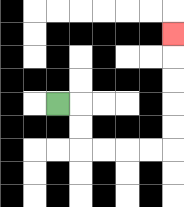{'start': '[2, 4]', 'end': '[7, 1]', 'path_directions': 'R,D,D,R,R,R,R,U,U,U,U,U', 'path_coordinates': '[[2, 4], [3, 4], [3, 5], [3, 6], [4, 6], [5, 6], [6, 6], [7, 6], [7, 5], [7, 4], [7, 3], [7, 2], [7, 1]]'}